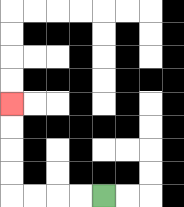{'start': '[4, 8]', 'end': '[0, 4]', 'path_directions': 'L,L,L,L,U,U,U,U', 'path_coordinates': '[[4, 8], [3, 8], [2, 8], [1, 8], [0, 8], [0, 7], [0, 6], [0, 5], [0, 4]]'}